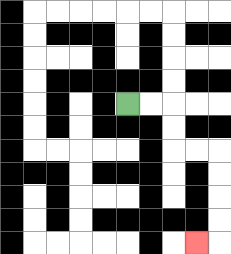{'start': '[5, 4]', 'end': '[8, 10]', 'path_directions': 'R,R,D,D,R,R,D,D,D,D,L', 'path_coordinates': '[[5, 4], [6, 4], [7, 4], [7, 5], [7, 6], [8, 6], [9, 6], [9, 7], [9, 8], [9, 9], [9, 10], [8, 10]]'}